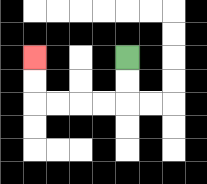{'start': '[5, 2]', 'end': '[1, 2]', 'path_directions': 'D,D,L,L,L,L,U,U', 'path_coordinates': '[[5, 2], [5, 3], [5, 4], [4, 4], [3, 4], [2, 4], [1, 4], [1, 3], [1, 2]]'}